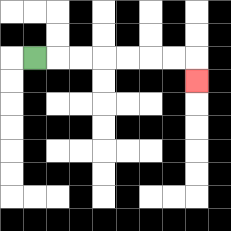{'start': '[1, 2]', 'end': '[8, 3]', 'path_directions': 'R,R,R,R,R,R,R,D', 'path_coordinates': '[[1, 2], [2, 2], [3, 2], [4, 2], [5, 2], [6, 2], [7, 2], [8, 2], [8, 3]]'}